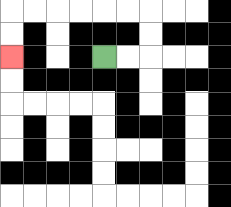{'start': '[4, 2]', 'end': '[0, 2]', 'path_directions': 'R,R,U,U,L,L,L,L,L,L,D,D', 'path_coordinates': '[[4, 2], [5, 2], [6, 2], [6, 1], [6, 0], [5, 0], [4, 0], [3, 0], [2, 0], [1, 0], [0, 0], [0, 1], [0, 2]]'}